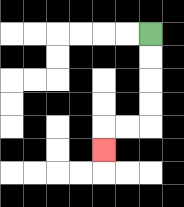{'start': '[6, 1]', 'end': '[4, 6]', 'path_directions': 'D,D,D,D,L,L,D', 'path_coordinates': '[[6, 1], [6, 2], [6, 3], [6, 4], [6, 5], [5, 5], [4, 5], [4, 6]]'}